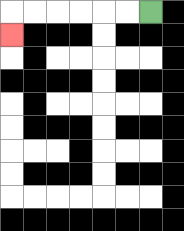{'start': '[6, 0]', 'end': '[0, 1]', 'path_directions': 'L,L,L,L,L,L,D', 'path_coordinates': '[[6, 0], [5, 0], [4, 0], [3, 0], [2, 0], [1, 0], [0, 0], [0, 1]]'}